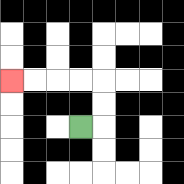{'start': '[3, 5]', 'end': '[0, 3]', 'path_directions': 'R,U,U,L,L,L,L', 'path_coordinates': '[[3, 5], [4, 5], [4, 4], [4, 3], [3, 3], [2, 3], [1, 3], [0, 3]]'}